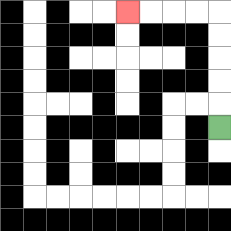{'start': '[9, 5]', 'end': '[5, 0]', 'path_directions': 'U,U,U,U,U,L,L,L,L', 'path_coordinates': '[[9, 5], [9, 4], [9, 3], [9, 2], [9, 1], [9, 0], [8, 0], [7, 0], [6, 0], [5, 0]]'}